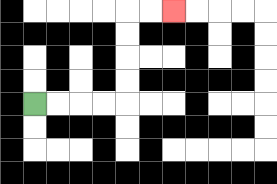{'start': '[1, 4]', 'end': '[7, 0]', 'path_directions': 'R,R,R,R,U,U,U,U,R,R', 'path_coordinates': '[[1, 4], [2, 4], [3, 4], [4, 4], [5, 4], [5, 3], [5, 2], [5, 1], [5, 0], [6, 0], [7, 0]]'}